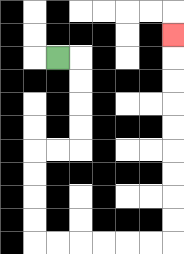{'start': '[2, 2]', 'end': '[7, 1]', 'path_directions': 'R,D,D,D,D,L,L,D,D,D,D,R,R,R,R,R,R,U,U,U,U,U,U,U,U,U', 'path_coordinates': '[[2, 2], [3, 2], [3, 3], [3, 4], [3, 5], [3, 6], [2, 6], [1, 6], [1, 7], [1, 8], [1, 9], [1, 10], [2, 10], [3, 10], [4, 10], [5, 10], [6, 10], [7, 10], [7, 9], [7, 8], [7, 7], [7, 6], [7, 5], [7, 4], [7, 3], [7, 2], [7, 1]]'}